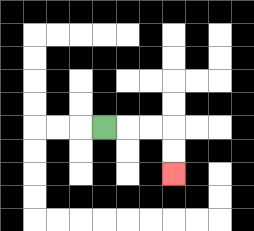{'start': '[4, 5]', 'end': '[7, 7]', 'path_directions': 'R,R,R,D,D', 'path_coordinates': '[[4, 5], [5, 5], [6, 5], [7, 5], [7, 6], [7, 7]]'}